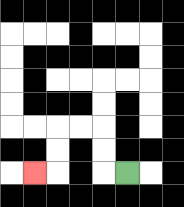{'start': '[5, 7]', 'end': '[1, 7]', 'path_directions': 'L,U,U,L,L,D,D,L', 'path_coordinates': '[[5, 7], [4, 7], [4, 6], [4, 5], [3, 5], [2, 5], [2, 6], [2, 7], [1, 7]]'}